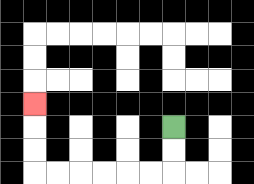{'start': '[7, 5]', 'end': '[1, 4]', 'path_directions': 'D,D,L,L,L,L,L,L,U,U,U', 'path_coordinates': '[[7, 5], [7, 6], [7, 7], [6, 7], [5, 7], [4, 7], [3, 7], [2, 7], [1, 7], [1, 6], [1, 5], [1, 4]]'}